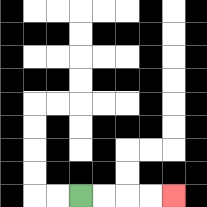{'start': '[3, 8]', 'end': '[7, 8]', 'path_directions': 'R,R,R,R', 'path_coordinates': '[[3, 8], [4, 8], [5, 8], [6, 8], [7, 8]]'}